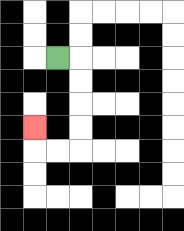{'start': '[2, 2]', 'end': '[1, 5]', 'path_directions': 'R,D,D,D,D,L,L,U', 'path_coordinates': '[[2, 2], [3, 2], [3, 3], [3, 4], [3, 5], [3, 6], [2, 6], [1, 6], [1, 5]]'}